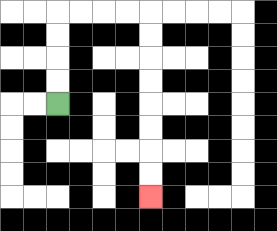{'start': '[2, 4]', 'end': '[6, 8]', 'path_directions': 'U,U,U,U,R,R,R,R,D,D,D,D,D,D,D,D', 'path_coordinates': '[[2, 4], [2, 3], [2, 2], [2, 1], [2, 0], [3, 0], [4, 0], [5, 0], [6, 0], [6, 1], [6, 2], [6, 3], [6, 4], [6, 5], [6, 6], [6, 7], [6, 8]]'}